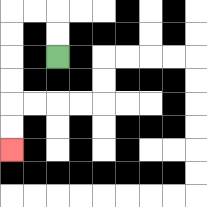{'start': '[2, 2]', 'end': '[0, 6]', 'path_directions': 'U,U,L,L,D,D,D,D,D,D', 'path_coordinates': '[[2, 2], [2, 1], [2, 0], [1, 0], [0, 0], [0, 1], [0, 2], [0, 3], [0, 4], [0, 5], [0, 6]]'}